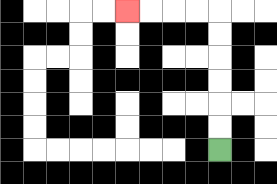{'start': '[9, 6]', 'end': '[5, 0]', 'path_directions': 'U,U,U,U,U,U,L,L,L,L', 'path_coordinates': '[[9, 6], [9, 5], [9, 4], [9, 3], [9, 2], [9, 1], [9, 0], [8, 0], [7, 0], [6, 0], [5, 0]]'}